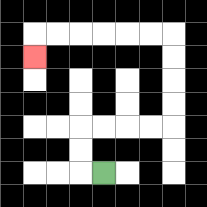{'start': '[4, 7]', 'end': '[1, 2]', 'path_directions': 'L,U,U,R,R,R,R,U,U,U,U,L,L,L,L,L,L,D', 'path_coordinates': '[[4, 7], [3, 7], [3, 6], [3, 5], [4, 5], [5, 5], [6, 5], [7, 5], [7, 4], [7, 3], [7, 2], [7, 1], [6, 1], [5, 1], [4, 1], [3, 1], [2, 1], [1, 1], [1, 2]]'}